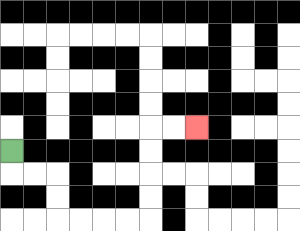{'start': '[0, 6]', 'end': '[8, 5]', 'path_directions': 'D,R,R,D,D,R,R,R,R,U,U,U,U,R,R', 'path_coordinates': '[[0, 6], [0, 7], [1, 7], [2, 7], [2, 8], [2, 9], [3, 9], [4, 9], [5, 9], [6, 9], [6, 8], [6, 7], [6, 6], [6, 5], [7, 5], [8, 5]]'}